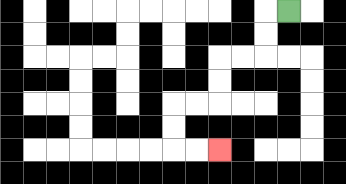{'start': '[12, 0]', 'end': '[9, 6]', 'path_directions': 'L,D,D,L,L,D,D,L,L,D,D,R,R', 'path_coordinates': '[[12, 0], [11, 0], [11, 1], [11, 2], [10, 2], [9, 2], [9, 3], [9, 4], [8, 4], [7, 4], [7, 5], [7, 6], [8, 6], [9, 6]]'}